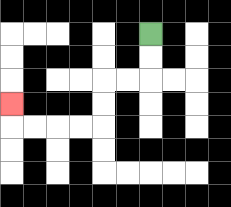{'start': '[6, 1]', 'end': '[0, 4]', 'path_directions': 'D,D,L,L,D,D,L,L,L,L,U', 'path_coordinates': '[[6, 1], [6, 2], [6, 3], [5, 3], [4, 3], [4, 4], [4, 5], [3, 5], [2, 5], [1, 5], [0, 5], [0, 4]]'}